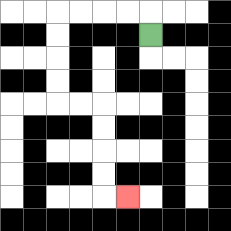{'start': '[6, 1]', 'end': '[5, 8]', 'path_directions': 'U,L,L,L,L,D,D,D,D,R,R,D,D,D,D,R', 'path_coordinates': '[[6, 1], [6, 0], [5, 0], [4, 0], [3, 0], [2, 0], [2, 1], [2, 2], [2, 3], [2, 4], [3, 4], [4, 4], [4, 5], [4, 6], [4, 7], [4, 8], [5, 8]]'}